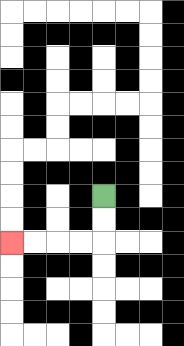{'start': '[4, 8]', 'end': '[0, 10]', 'path_directions': 'D,D,L,L,L,L', 'path_coordinates': '[[4, 8], [4, 9], [4, 10], [3, 10], [2, 10], [1, 10], [0, 10]]'}